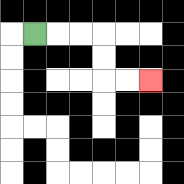{'start': '[1, 1]', 'end': '[6, 3]', 'path_directions': 'R,R,R,D,D,R,R', 'path_coordinates': '[[1, 1], [2, 1], [3, 1], [4, 1], [4, 2], [4, 3], [5, 3], [6, 3]]'}